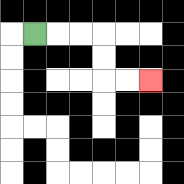{'start': '[1, 1]', 'end': '[6, 3]', 'path_directions': 'R,R,R,D,D,R,R', 'path_coordinates': '[[1, 1], [2, 1], [3, 1], [4, 1], [4, 2], [4, 3], [5, 3], [6, 3]]'}